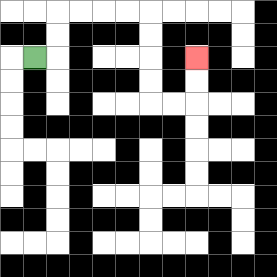{'start': '[1, 2]', 'end': '[8, 2]', 'path_directions': 'R,U,U,R,R,R,R,D,D,D,D,R,R,U,U', 'path_coordinates': '[[1, 2], [2, 2], [2, 1], [2, 0], [3, 0], [4, 0], [5, 0], [6, 0], [6, 1], [6, 2], [6, 3], [6, 4], [7, 4], [8, 4], [8, 3], [8, 2]]'}